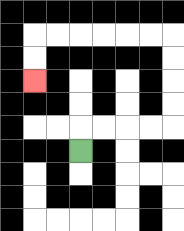{'start': '[3, 6]', 'end': '[1, 3]', 'path_directions': 'U,R,R,R,R,U,U,U,U,L,L,L,L,L,L,D,D', 'path_coordinates': '[[3, 6], [3, 5], [4, 5], [5, 5], [6, 5], [7, 5], [7, 4], [7, 3], [7, 2], [7, 1], [6, 1], [5, 1], [4, 1], [3, 1], [2, 1], [1, 1], [1, 2], [1, 3]]'}